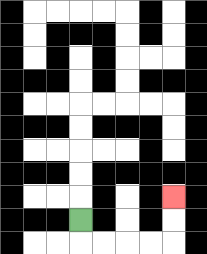{'start': '[3, 9]', 'end': '[7, 8]', 'path_directions': 'D,R,R,R,R,U,U', 'path_coordinates': '[[3, 9], [3, 10], [4, 10], [5, 10], [6, 10], [7, 10], [7, 9], [7, 8]]'}